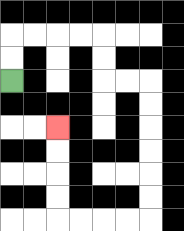{'start': '[0, 3]', 'end': '[2, 5]', 'path_directions': 'U,U,R,R,R,R,D,D,R,R,D,D,D,D,D,D,L,L,L,L,U,U,U,U', 'path_coordinates': '[[0, 3], [0, 2], [0, 1], [1, 1], [2, 1], [3, 1], [4, 1], [4, 2], [4, 3], [5, 3], [6, 3], [6, 4], [6, 5], [6, 6], [6, 7], [6, 8], [6, 9], [5, 9], [4, 9], [3, 9], [2, 9], [2, 8], [2, 7], [2, 6], [2, 5]]'}